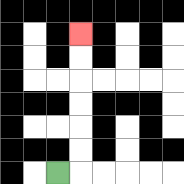{'start': '[2, 7]', 'end': '[3, 1]', 'path_directions': 'R,U,U,U,U,U,U', 'path_coordinates': '[[2, 7], [3, 7], [3, 6], [3, 5], [3, 4], [3, 3], [3, 2], [3, 1]]'}